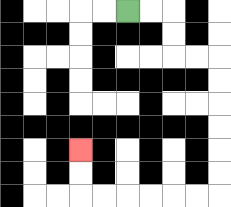{'start': '[5, 0]', 'end': '[3, 6]', 'path_directions': 'R,R,D,D,R,R,D,D,D,D,D,D,L,L,L,L,L,L,U,U', 'path_coordinates': '[[5, 0], [6, 0], [7, 0], [7, 1], [7, 2], [8, 2], [9, 2], [9, 3], [9, 4], [9, 5], [9, 6], [9, 7], [9, 8], [8, 8], [7, 8], [6, 8], [5, 8], [4, 8], [3, 8], [3, 7], [3, 6]]'}